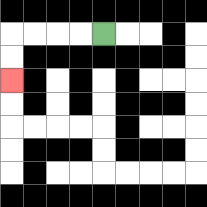{'start': '[4, 1]', 'end': '[0, 3]', 'path_directions': 'L,L,L,L,D,D', 'path_coordinates': '[[4, 1], [3, 1], [2, 1], [1, 1], [0, 1], [0, 2], [0, 3]]'}